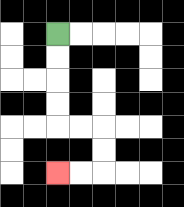{'start': '[2, 1]', 'end': '[2, 7]', 'path_directions': 'D,D,D,D,R,R,D,D,L,L', 'path_coordinates': '[[2, 1], [2, 2], [2, 3], [2, 4], [2, 5], [3, 5], [4, 5], [4, 6], [4, 7], [3, 7], [2, 7]]'}